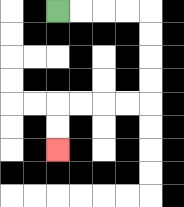{'start': '[2, 0]', 'end': '[2, 6]', 'path_directions': 'R,R,R,R,D,D,D,D,L,L,L,L,D,D', 'path_coordinates': '[[2, 0], [3, 0], [4, 0], [5, 0], [6, 0], [6, 1], [6, 2], [6, 3], [6, 4], [5, 4], [4, 4], [3, 4], [2, 4], [2, 5], [2, 6]]'}